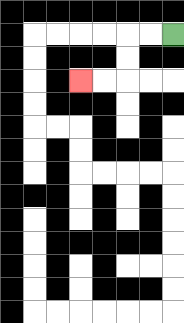{'start': '[7, 1]', 'end': '[3, 3]', 'path_directions': 'L,L,D,D,L,L', 'path_coordinates': '[[7, 1], [6, 1], [5, 1], [5, 2], [5, 3], [4, 3], [3, 3]]'}